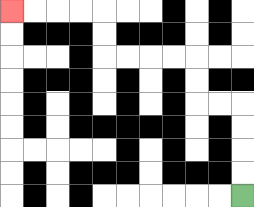{'start': '[10, 8]', 'end': '[0, 0]', 'path_directions': 'U,U,U,U,L,L,U,U,L,L,L,L,U,U,L,L,L,L', 'path_coordinates': '[[10, 8], [10, 7], [10, 6], [10, 5], [10, 4], [9, 4], [8, 4], [8, 3], [8, 2], [7, 2], [6, 2], [5, 2], [4, 2], [4, 1], [4, 0], [3, 0], [2, 0], [1, 0], [0, 0]]'}